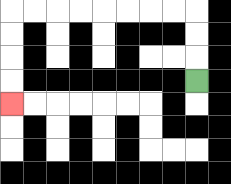{'start': '[8, 3]', 'end': '[0, 4]', 'path_directions': 'U,U,U,L,L,L,L,L,L,L,L,D,D,D,D', 'path_coordinates': '[[8, 3], [8, 2], [8, 1], [8, 0], [7, 0], [6, 0], [5, 0], [4, 0], [3, 0], [2, 0], [1, 0], [0, 0], [0, 1], [0, 2], [0, 3], [0, 4]]'}